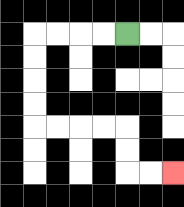{'start': '[5, 1]', 'end': '[7, 7]', 'path_directions': 'L,L,L,L,D,D,D,D,R,R,R,R,D,D,R,R', 'path_coordinates': '[[5, 1], [4, 1], [3, 1], [2, 1], [1, 1], [1, 2], [1, 3], [1, 4], [1, 5], [2, 5], [3, 5], [4, 5], [5, 5], [5, 6], [5, 7], [6, 7], [7, 7]]'}